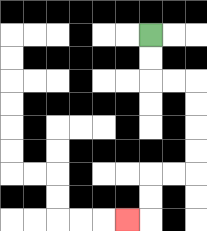{'start': '[6, 1]', 'end': '[5, 9]', 'path_directions': 'D,D,R,R,D,D,D,D,L,L,D,D,L', 'path_coordinates': '[[6, 1], [6, 2], [6, 3], [7, 3], [8, 3], [8, 4], [8, 5], [8, 6], [8, 7], [7, 7], [6, 7], [6, 8], [6, 9], [5, 9]]'}